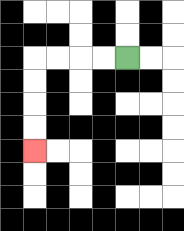{'start': '[5, 2]', 'end': '[1, 6]', 'path_directions': 'L,L,L,L,D,D,D,D', 'path_coordinates': '[[5, 2], [4, 2], [3, 2], [2, 2], [1, 2], [1, 3], [1, 4], [1, 5], [1, 6]]'}